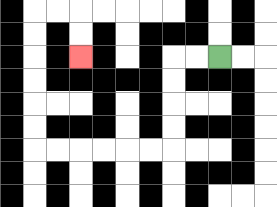{'start': '[9, 2]', 'end': '[3, 2]', 'path_directions': 'L,L,D,D,D,D,L,L,L,L,L,L,U,U,U,U,U,U,R,R,D,D', 'path_coordinates': '[[9, 2], [8, 2], [7, 2], [7, 3], [7, 4], [7, 5], [7, 6], [6, 6], [5, 6], [4, 6], [3, 6], [2, 6], [1, 6], [1, 5], [1, 4], [1, 3], [1, 2], [1, 1], [1, 0], [2, 0], [3, 0], [3, 1], [3, 2]]'}